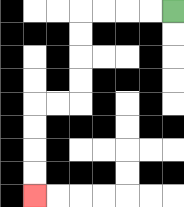{'start': '[7, 0]', 'end': '[1, 8]', 'path_directions': 'L,L,L,L,D,D,D,D,L,L,D,D,D,D', 'path_coordinates': '[[7, 0], [6, 0], [5, 0], [4, 0], [3, 0], [3, 1], [3, 2], [3, 3], [3, 4], [2, 4], [1, 4], [1, 5], [1, 6], [1, 7], [1, 8]]'}